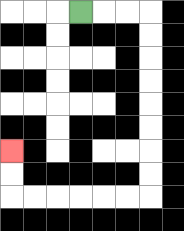{'start': '[3, 0]', 'end': '[0, 6]', 'path_directions': 'R,R,R,D,D,D,D,D,D,D,D,L,L,L,L,L,L,U,U', 'path_coordinates': '[[3, 0], [4, 0], [5, 0], [6, 0], [6, 1], [6, 2], [6, 3], [6, 4], [6, 5], [6, 6], [6, 7], [6, 8], [5, 8], [4, 8], [3, 8], [2, 8], [1, 8], [0, 8], [0, 7], [0, 6]]'}